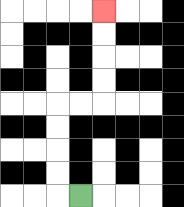{'start': '[3, 8]', 'end': '[4, 0]', 'path_directions': 'L,U,U,U,U,R,R,U,U,U,U', 'path_coordinates': '[[3, 8], [2, 8], [2, 7], [2, 6], [2, 5], [2, 4], [3, 4], [4, 4], [4, 3], [4, 2], [4, 1], [4, 0]]'}